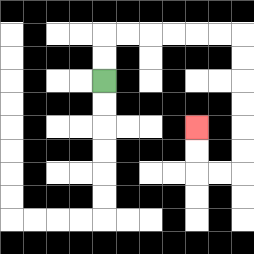{'start': '[4, 3]', 'end': '[8, 5]', 'path_directions': 'U,U,R,R,R,R,R,R,D,D,D,D,D,D,L,L,U,U', 'path_coordinates': '[[4, 3], [4, 2], [4, 1], [5, 1], [6, 1], [7, 1], [8, 1], [9, 1], [10, 1], [10, 2], [10, 3], [10, 4], [10, 5], [10, 6], [10, 7], [9, 7], [8, 7], [8, 6], [8, 5]]'}